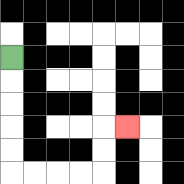{'start': '[0, 2]', 'end': '[5, 5]', 'path_directions': 'D,D,D,D,D,R,R,R,R,U,U,R', 'path_coordinates': '[[0, 2], [0, 3], [0, 4], [0, 5], [0, 6], [0, 7], [1, 7], [2, 7], [3, 7], [4, 7], [4, 6], [4, 5], [5, 5]]'}